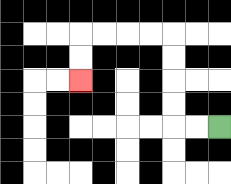{'start': '[9, 5]', 'end': '[3, 3]', 'path_directions': 'L,L,U,U,U,U,L,L,L,L,D,D', 'path_coordinates': '[[9, 5], [8, 5], [7, 5], [7, 4], [7, 3], [7, 2], [7, 1], [6, 1], [5, 1], [4, 1], [3, 1], [3, 2], [3, 3]]'}